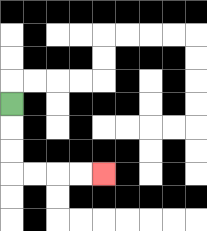{'start': '[0, 4]', 'end': '[4, 7]', 'path_directions': 'D,D,D,R,R,R,R', 'path_coordinates': '[[0, 4], [0, 5], [0, 6], [0, 7], [1, 7], [2, 7], [3, 7], [4, 7]]'}